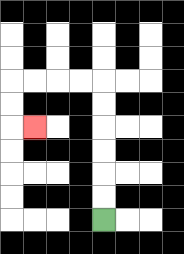{'start': '[4, 9]', 'end': '[1, 5]', 'path_directions': 'U,U,U,U,U,U,L,L,L,L,D,D,R', 'path_coordinates': '[[4, 9], [4, 8], [4, 7], [4, 6], [4, 5], [4, 4], [4, 3], [3, 3], [2, 3], [1, 3], [0, 3], [0, 4], [0, 5], [1, 5]]'}